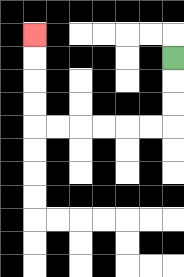{'start': '[7, 2]', 'end': '[1, 1]', 'path_directions': 'D,D,D,L,L,L,L,L,L,U,U,U,U', 'path_coordinates': '[[7, 2], [7, 3], [7, 4], [7, 5], [6, 5], [5, 5], [4, 5], [3, 5], [2, 5], [1, 5], [1, 4], [1, 3], [1, 2], [1, 1]]'}